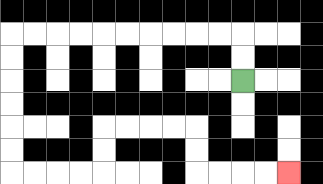{'start': '[10, 3]', 'end': '[12, 7]', 'path_directions': 'U,U,L,L,L,L,L,L,L,L,L,L,D,D,D,D,D,D,R,R,R,R,U,U,R,R,R,R,D,D,R,R,R,R', 'path_coordinates': '[[10, 3], [10, 2], [10, 1], [9, 1], [8, 1], [7, 1], [6, 1], [5, 1], [4, 1], [3, 1], [2, 1], [1, 1], [0, 1], [0, 2], [0, 3], [0, 4], [0, 5], [0, 6], [0, 7], [1, 7], [2, 7], [3, 7], [4, 7], [4, 6], [4, 5], [5, 5], [6, 5], [7, 5], [8, 5], [8, 6], [8, 7], [9, 7], [10, 7], [11, 7], [12, 7]]'}